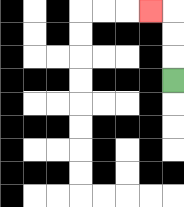{'start': '[7, 3]', 'end': '[6, 0]', 'path_directions': 'U,U,U,L', 'path_coordinates': '[[7, 3], [7, 2], [7, 1], [7, 0], [6, 0]]'}